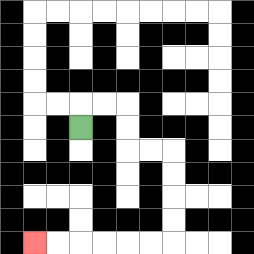{'start': '[3, 5]', 'end': '[1, 10]', 'path_directions': 'U,R,R,D,D,R,R,D,D,D,D,L,L,L,L,L,L', 'path_coordinates': '[[3, 5], [3, 4], [4, 4], [5, 4], [5, 5], [5, 6], [6, 6], [7, 6], [7, 7], [7, 8], [7, 9], [7, 10], [6, 10], [5, 10], [4, 10], [3, 10], [2, 10], [1, 10]]'}